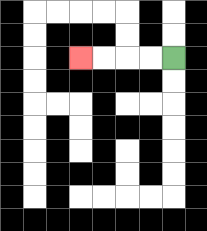{'start': '[7, 2]', 'end': '[3, 2]', 'path_directions': 'L,L,L,L', 'path_coordinates': '[[7, 2], [6, 2], [5, 2], [4, 2], [3, 2]]'}